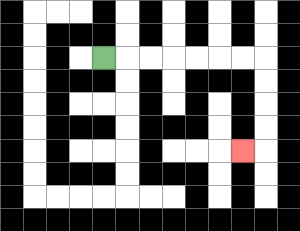{'start': '[4, 2]', 'end': '[10, 6]', 'path_directions': 'R,R,R,R,R,R,R,D,D,D,D,L', 'path_coordinates': '[[4, 2], [5, 2], [6, 2], [7, 2], [8, 2], [9, 2], [10, 2], [11, 2], [11, 3], [11, 4], [11, 5], [11, 6], [10, 6]]'}